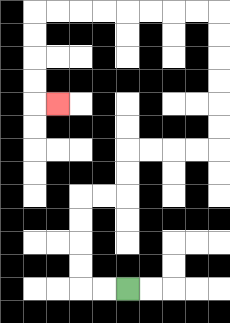{'start': '[5, 12]', 'end': '[2, 4]', 'path_directions': 'L,L,U,U,U,U,R,R,U,U,R,R,R,R,U,U,U,U,U,U,L,L,L,L,L,L,L,L,D,D,D,D,R', 'path_coordinates': '[[5, 12], [4, 12], [3, 12], [3, 11], [3, 10], [3, 9], [3, 8], [4, 8], [5, 8], [5, 7], [5, 6], [6, 6], [7, 6], [8, 6], [9, 6], [9, 5], [9, 4], [9, 3], [9, 2], [9, 1], [9, 0], [8, 0], [7, 0], [6, 0], [5, 0], [4, 0], [3, 0], [2, 0], [1, 0], [1, 1], [1, 2], [1, 3], [1, 4], [2, 4]]'}